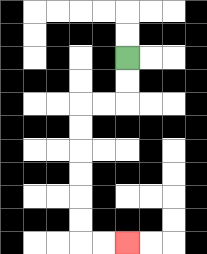{'start': '[5, 2]', 'end': '[5, 10]', 'path_directions': 'D,D,L,L,D,D,D,D,D,D,R,R', 'path_coordinates': '[[5, 2], [5, 3], [5, 4], [4, 4], [3, 4], [3, 5], [3, 6], [3, 7], [3, 8], [3, 9], [3, 10], [4, 10], [5, 10]]'}